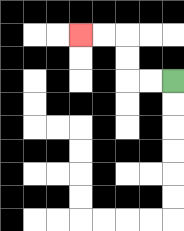{'start': '[7, 3]', 'end': '[3, 1]', 'path_directions': 'L,L,U,U,L,L', 'path_coordinates': '[[7, 3], [6, 3], [5, 3], [5, 2], [5, 1], [4, 1], [3, 1]]'}